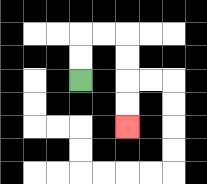{'start': '[3, 3]', 'end': '[5, 5]', 'path_directions': 'U,U,R,R,D,D,D,D', 'path_coordinates': '[[3, 3], [3, 2], [3, 1], [4, 1], [5, 1], [5, 2], [5, 3], [5, 4], [5, 5]]'}